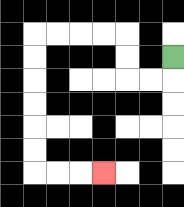{'start': '[7, 2]', 'end': '[4, 7]', 'path_directions': 'D,L,L,U,U,L,L,L,L,D,D,D,D,D,D,R,R,R', 'path_coordinates': '[[7, 2], [7, 3], [6, 3], [5, 3], [5, 2], [5, 1], [4, 1], [3, 1], [2, 1], [1, 1], [1, 2], [1, 3], [1, 4], [1, 5], [1, 6], [1, 7], [2, 7], [3, 7], [4, 7]]'}